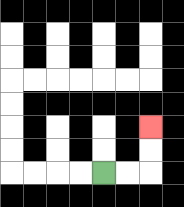{'start': '[4, 7]', 'end': '[6, 5]', 'path_directions': 'R,R,U,U', 'path_coordinates': '[[4, 7], [5, 7], [6, 7], [6, 6], [6, 5]]'}